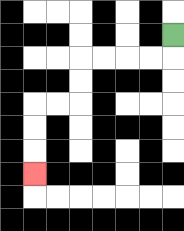{'start': '[7, 1]', 'end': '[1, 7]', 'path_directions': 'D,L,L,L,L,D,D,L,L,D,D,D', 'path_coordinates': '[[7, 1], [7, 2], [6, 2], [5, 2], [4, 2], [3, 2], [3, 3], [3, 4], [2, 4], [1, 4], [1, 5], [1, 6], [1, 7]]'}